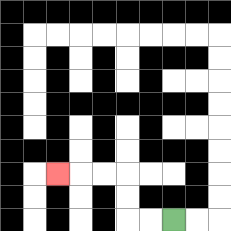{'start': '[7, 9]', 'end': '[2, 7]', 'path_directions': 'L,L,U,U,L,L,L', 'path_coordinates': '[[7, 9], [6, 9], [5, 9], [5, 8], [5, 7], [4, 7], [3, 7], [2, 7]]'}